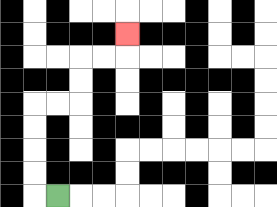{'start': '[2, 8]', 'end': '[5, 1]', 'path_directions': 'L,U,U,U,U,R,R,U,U,R,R,U', 'path_coordinates': '[[2, 8], [1, 8], [1, 7], [1, 6], [1, 5], [1, 4], [2, 4], [3, 4], [3, 3], [3, 2], [4, 2], [5, 2], [5, 1]]'}